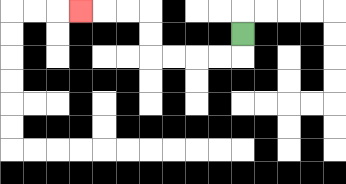{'start': '[10, 1]', 'end': '[3, 0]', 'path_directions': 'D,L,L,L,L,U,U,L,L,L', 'path_coordinates': '[[10, 1], [10, 2], [9, 2], [8, 2], [7, 2], [6, 2], [6, 1], [6, 0], [5, 0], [4, 0], [3, 0]]'}